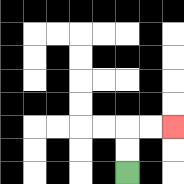{'start': '[5, 7]', 'end': '[7, 5]', 'path_directions': 'U,U,R,R', 'path_coordinates': '[[5, 7], [5, 6], [5, 5], [6, 5], [7, 5]]'}